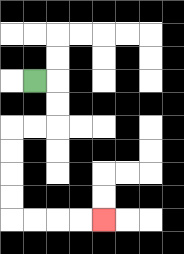{'start': '[1, 3]', 'end': '[4, 9]', 'path_directions': 'R,D,D,L,L,D,D,D,D,R,R,R,R', 'path_coordinates': '[[1, 3], [2, 3], [2, 4], [2, 5], [1, 5], [0, 5], [0, 6], [0, 7], [0, 8], [0, 9], [1, 9], [2, 9], [3, 9], [4, 9]]'}